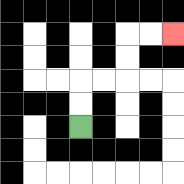{'start': '[3, 5]', 'end': '[7, 1]', 'path_directions': 'U,U,R,R,U,U,R,R', 'path_coordinates': '[[3, 5], [3, 4], [3, 3], [4, 3], [5, 3], [5, 2], [5, 1], [6, 1], [7, 1]]'}